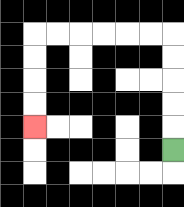{'start': '[7, 6]', 'end': '[1, 5]', 'path_directions': 'U,U,U,U,U,L,L,L,L,L,L,D,D,D,D', 'path_coordinates': '[[7, 6], [7, 5], [7, 4], [7, 3], [7, 2], [7, 1], [6, 1], [5, 1], [4, 1], [3, 1], [2, 1], [1, 1], [1, 2], [1, 3], [1, 4], [1, 5]]'}